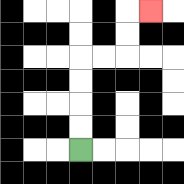{'start': '[3, 6]', 'end': '[6, 0]', 'path_directions': 'U,U,U,U,R,R,U,U,R', 'path_coordinates': '[[3, 6], [3, 5], [3, 4], [3, 3], [3, 2], [4, 2], [5, 2], [5, 1], [5, 0], [6, 0]]'}